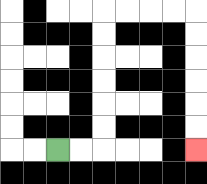{'start': '[2, 6]', 'end': '[8, 6]', 'path_directions': 'R,R,U,U,U,U,U,U,R,R,R,R,D,D,D,D,D,D', 'path_coordinates': '[[2, 6], [3, 6], [4, 6], [4, 5], [4, 4], [4, 3], [4, 2], [4, 1], [4, 0], [5, 0], [6, 0], [7, 0], [8, 0], [8, 1], [8, 2], [8, 3], [8, 4], [8, 5], [8, 6]]'}